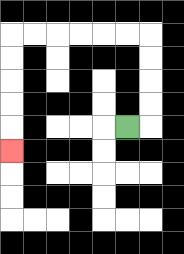{'start': '[5, 5]', 'end': '[0, 6]', 'path_directions': 'R,U,U,U,U,L,L,L,L,L,L,D,D,D,D,D', 'path_coordinates': '[[5, 5], [6, 5], [6, 4], [6, 3], [6, 2], [6, 1], [5, 1], [4, 1], [3, 1], [2, 1], [1, 1], [0, 1], [0, 2], [0, 3], [0, 4], [0, 5], [0, 6]]'}